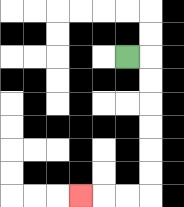{'start': '[5, 2]', 'end': '[3, 8]', 'path_directions': 'R,D,D,D,D,D,D,L,L,L', 'path_coordinates': '[[5, 2], [6, 2], [6, 3], [6, 4], [6, 5], [6, 6], [6, 7], [6, 8], [5, 8], [4, 8], [3, 8]]'}